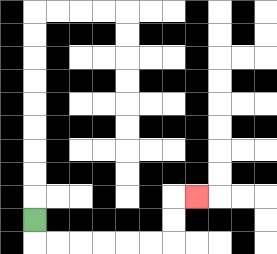{'start': '[1, 9]', 'end': '[8, 8]', 'path_directions': 'D,R,R,R,R,R,R,U,U,R', 'path_coordinates': '[[1, 9], [1, 10], [2, 10], [3, 10], [4, 10], [5, 10], [6, 10], [7, 10], [7, 9], [7, 8], [8, 8]]'}